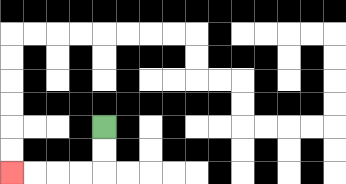{'start': '[4, 5]', 'end': '[0, 7]', 'path_directions': 'D,D,L,L,L,L', 'path_coordinates': '[[4, 5], [4, 6], [4, 7], [3, 7], [2, 7], [1, 7], [0, 7]]'}